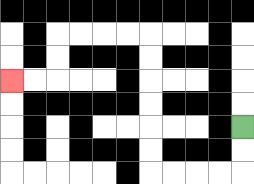{'start': '[10, 5]', 'end': '[0, 3]', 'path_directions': 'D,D,L,L,L,L,U,U,U,U,U,U,L,L,L,L,D,D,L,L', 'path_coordinates': '[[10, 5], [10, 6], [10, 7], [9, 7], [8, 7], [7, 7], [6, 7], [6, 6], [6, 5], [6, 4], [6, 3], [6, 2], [6, 1], [5, 1], [4, 1], [3, 1], [2, 1], [2, 2], [2, 3], [1, 3], [0, 3]]'}